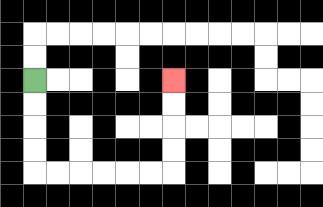{'start': '[1, 3]', 'end': '[7, 3]', 'path_directions': 'D,D,D,D,R,R,R,R,R,R,U,U,U,U', 'path_coordinates': '[[1, 3], [1, 4], [1, 5], [1, 6], [1, 7], [2, 7], [3, 7], [4, 7], [5, 7], [6, 7], [7, 7], [7, 6], [7, 5], [7, 4], [7, 3]]'}